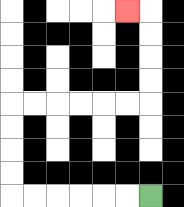{'start': '[6, 8]', 'end': '[5, 0]', 'path_directions': 'L,L,L,L,L,L,U,U,U,U,R,R,R,R,R,R,U,U,U,U,L', 'path_coordinates': '[[6, 8], [5, 8], [4, 8], [3, 8], [2, 8], [1, 8], [0, 8], [0, 7], [0, 6], [0, 5], [0, 4], [1, 4], [2, 4], [3, 4], [4, 4], [5, 4], [6, 4], [6, 3], [6, 2], [6, 1], [6, 0], [5, 0]]'}